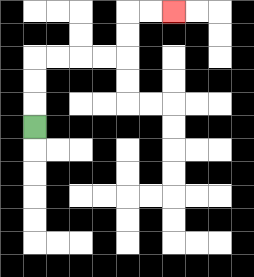{'start': '[1, 5]', 'end': '[7, 0]', 'path_directions': 'U,U,U,R,R,R,R,U,U,R,R', 'path_coordinates': '[[1, 5], [1, 4], [1, 3], [1, 2], [2, 2], [3, 2], [4, 2], [5, 2], [5, 1], [5, 0], [6, 0], [7, 0]]'}